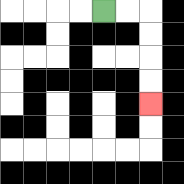{'start': '[4, 0]', 'end': '[6, 4]', 'path_directions': 'R,R,D,D,D,D', 'path_coordinates': '[[4, 0], [5, 0], [6, 0], [6, 1], [6, 2], [6, 3], [6, 4]]'}